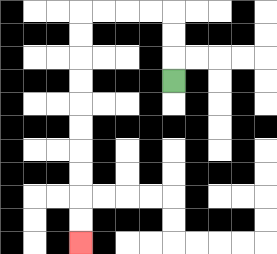{'start': '[7, 3]', 'end': '[3, 10]', 'path_directions': 'U,U,U,L,L,L,L,D,D,D,D,D,D,D,D,D,D', 'path_coordinates': '[[7, 3], [7, 2], [7, 1], [7, 0], [6, 0], [5, 0], [4, 0], [3, 0], [3, 1], [3, 2], [3, 3], [3, 4], [3, 5], [3, 6], [3, 7], [3, 8], [3, 9], [3, 10]]'}